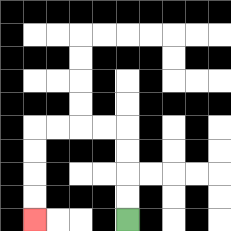{'start': '[5, 9]', 'end': '[1, 9]', 'path_directions': 'U,U,U,U,L,L,L,L,D,D,D,D', 'path_coordinates': '[[5, 9], [5, 8], [5, 7], [5, 6], [5, 5], [4, 5], [3, 5], [2, 5], [1, 5], [1, 6], [1, 7], [1, 8], [1, 9]]'}